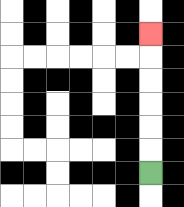{'start': '[6, 7]', 'end': '[6, 1]', 'path_directions': 'U,U,U,U,U,U', 'path_coordinates': '[[6, 7], [6, 6], [6, 5], [6, 4], [6, 3], [6, 2], [6, 1]]'}